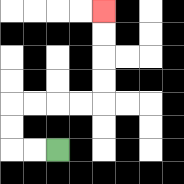{'start': '[2, 6]', 'end': '[4, 0]', 'path_directions': 'L,L,U,U,R,R,R,R,U,U,U,U', 'path_coordinates': '[[2, 6], [1, 6], [0, 6], [0, 5], [0, 4], [1, 4], [2, 4], [3, 4], [4, 4], [4, 3], [4, 2], [4, 1], [4, 0]]'}